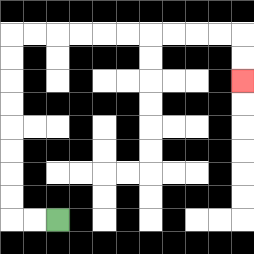{'start': '[2, 9]', 'end': '[10, 3]', 'path_directions': 'L,L,U,U,U,U,U,U,U,U,R,R,R,R,R,R,R,R,R,R,D,D', 'path_coordinates': '[[2, 9], [1, 9], [0, 9], [0, 8], [0, 7], [0, 6], [0, 5], [0, 4], [0, 3], [0, 2], [0, 1], [1, 1], [2, 1], [3, 1], [4, 1], [5, 1], [6, 1], [7, 1], [8, 1], [9, 1], [10, 1], [10, 2], [10, 3]]'}